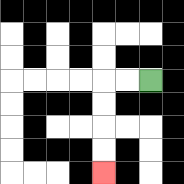{'start': '[6, 3]', 'end': '[4, 7]', 'path_directions': 'L,L,D,D,D,D', 'path_coordinates': '[[6, 3], [5, 3], [4, 3], [4, 4], [4, 5], [4, 6], [4, 7]]'}